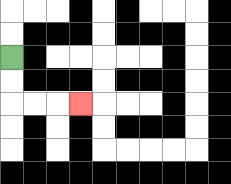{'start': '[0, 2]', 'end': '[3, 4]', 'path_directions': 'D,D,R,R,R', 'path_coordinates': '[[0, 2], [0, 3], [0, 4], [1, 4], [2, 4], [3, 4]]'}